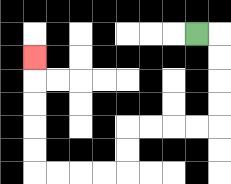{'start': '[8, 1]', 'end': '[1, 2]', 'path_directions': 'R,D,D,D,D,L,L,L,L,D,D,L,L,L,L,U,U,U,U,U', 'path_coordinates': '[[8, 1], [9, 1], [9, 2], [9, 3], [9, 4], [9, 5], [8, 5], [7, 5], [6, 5], [5, 5], [5, 6], [5, 7], [4, 7], [3, 7], [2, 7], [1, 7], [1, 6], [1, 5], [1, 4], [1, 3], [1, 2]]'}